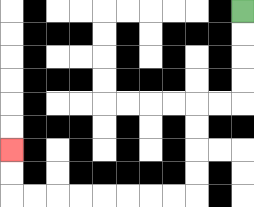{'start': '[10, 0]', 'end': '[0, 6]', 'path_directions': 'D,D,D,D,L,L,D,D,D,D,L,L,L,L,L,L,L,L,U,U', 'path_coordinates': '[[10, 0], [10, 1], [10, 2], [10, 3], [10, 4], [9, 4], [8, 4], [8, 5], [8, 6], [8, 7], [8, 8], [7, 8], [6, 8], [5, 8], [4, 8], [3, 8], [2, 8], [1, 8], [0, 8], [0, 7], [0, 6]]'}